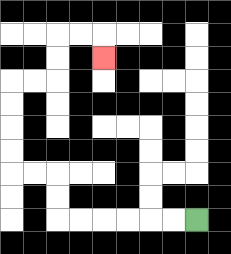{'start': '[8, 9]', 'end': '[4, 2]', 'path_directions': 'L,L,L,L,L,L,U,U,L,L,U,U,U,U,R,R,U,U,R,R,D', 'path_coordinates': '[[8, 9], [7, 9], [6, 9], [5, 9], [4, 9], [3, 9], [2, 9], [2, 8], [2, 7], [1, 7], [0, 7], [0, 6], [0, 5], [0, 4], [0, 3], [1, 3], [2, 3], [2, 2], [2, 1], [3, 1], [4, 1], [4, 2]]'}